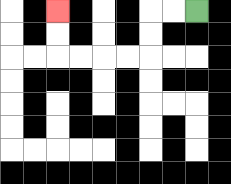{'start': '[8, 0]', 'end': '[2, 0]', 'path_directions': 'L,L,D,D,L,L,L,L,U,U', 'path_coordinates': '[[8, 0], [7, 0], [6, 0], [6, 1], [6, 2], [5, 2], [4, 2], [3, 2], [2, 2], [2, 1], [2, 0]]'}